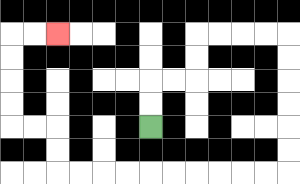{'start': '[6, 5]', 'end': '[2, 1]', 'path_directions': 'U,U,R,R,U,U,R,R,R,R,D,D,D,D,D,D,L,L,L,L,L,L,L,L,L,L,U,U,L,L,U,U,U,U,R,R', 'path_coordinates': '[[6, 5], [6, 4], [6, 3], [7, 3], [8, 3], [8, 2], [8, 1], [9, 1], [10, 1], [11, 1], [12, 1], [12, 2], [12, 3], [12, 4], [12, 5], [12, 6], [12, 7], [11, 7], [10, 7], [9, 7], [8, 7], [7, 7], [6, 7], [5, 7], [4, 7], [3, 7], [2, 7], [2, 6], [2, 5], [1, 5], [0, 5], [0, 4], [0, 3], [0, 2], [0, 1], [1, 1], [2, 1]]'}